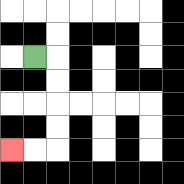{'start': '[1, 2]', 'end': '[0, 6]', 'path_directions': 'R,D,D,D,D,L,L', 'path_coordinates': '[[1, 2], [2, 2], [2, 3], [2, 4], [2, 5], [2, 6], [1, 6], [0, 6]]'}